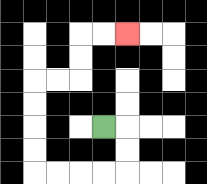{'start': '[4, 5]', 'end': '[5, 1]', 'path_directions': 'R,D,D,L,L,L,L,U,U,U,U,R,R,U,U,R,R', 'path_coordinates': '[[4, 5], [5, 5], [5, 6], [5, 7], [4, 7], [3, 7], [2, 7], [1, 7], [1, 6], [1, 5], [1, 4], [1, 3], [2, 3], [3, 3], [3, 2], [3, 1], [4, 1], [5, 1]]'}